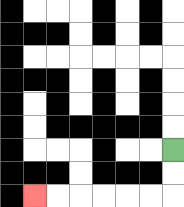{'start': '[7, 6]', 'end': '[1, 8]', 'path_directions': 'D,D,L,L,L,L,L,L', 'path_coordinates': '[[7, 6], [7, 7], [7, 8], [6, 8], [5, 8], [4, 8], [3, 8], [2, 8], [1, 8]]'}